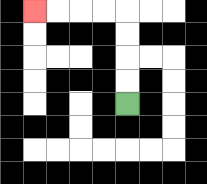{'start': '[5, 4]', 'end': '[1, 0]', 'path_directions': 'U,U,U,U,L,L,L,L', 'path_coordinates': '[[5, 4], [5, 3], [5, 2], [5, 1], [5, 0], [4, 0], [3, 0], [2, 0], [1, 0]]'}